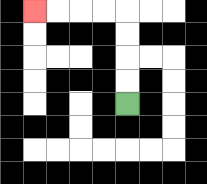{'start': '[5, 4]', 'end': '[1, 0]', 'path_directions': 'U,U,U,U,L,L,L,L', 'path_coordinates': '[[5, 4], [5, 3], [5, 2], [5, 1], [5, 0], [4, 0], [3, 0], [2, 0], [1, 0]]'}